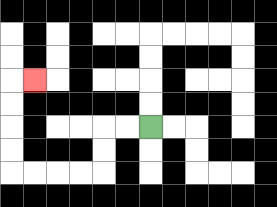{'start': '[6, 5]', 'end': '[1, 3]', 'path_directions': 'L,L,D,D,L,L,L,L,U,U,U,U,R', 'path_coordinates': '[[6, 5], [5, 5], [4, 5], [4, 6], [4, 7], [3, 7], [2, 7], [1, 7], [0, 7], [0, 6], [0, 5], [0, 4], [0, 3], [1, 3]]'}